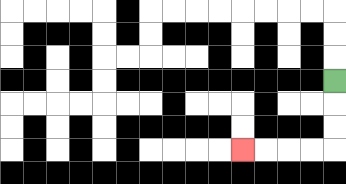{'start': '[14, 3]', 'end': '[10, 6]', 'path_directions': 'D,D,D,L,L,L,L', 'path_coordinates': '[[14, 3], [14, 4], [14, 5], [14, 6], [13, 6], [12, 6], [11, 6], [10, 6]]'}